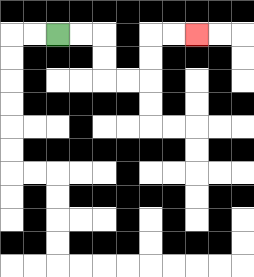{'start': '[2, 1]', 'end': '[8, 1]', 'path_directions': 'R,R,D,D,R,R,U,U,R,R', 'path_coordinates': '[[2, 1], [3, 1], [4, 1], [4, 2], [4, 3], [5, 3], [6, 3], [6, 2], [6, 1], [7, 1], [8, 1]]'}